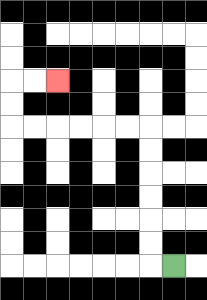{'start': '[7, 11]', 'end': '[2, 3]', 'path_directions': 'L,U,U,U,U,U,U,L,L,L,L,L,L,U,U,R,R', 'path_coordinates': '[[7, 11], [6, 11], [6, 10], [6, 9], [6, 8], [6, 7], [6, 6], [6, 5], [5, 5], [4, 5], [3, 5], [2, 5], [1, 5], [0, 5], [0, 4], [0, 3], [1, 3], [2, 3]]'}